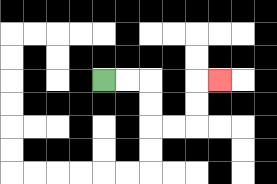{'start': '[4, 3]', 'end': '[9, 3]', 'path_directions': 'R,R,D,D,R,R,U,U,R', 'path_coordinates': '[[4, 3], [5, 3], [6, 3], [6, 4], [6, 5], [7, 5], [8, 5], [8, 4], [8, 3], [9, 3]]'}